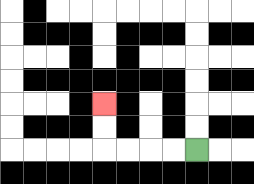{'start': '[8, 6]', 'end': '[4, 4]', 'path_directions': 'L,L,L,L,U,U', 'path_coordinates': '[[8, 6], [7, 6], [6, 6], [5, 6], [4, 6], [4, 5], [4, 4]]'}